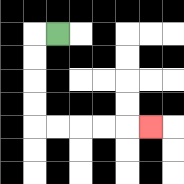{'start': '[2, 1]', 'end': '[6, 5]', 'path_directions': 'L,D,D,D,D,R,R,R,R,R', 'path_coordinates': '[[2, 1], [1, 1], [1, 2], [1, 3], [1, 4], [1, 5], [2, 5], [3, 5], [4, 5], [5, 5], [6, 5]]'}